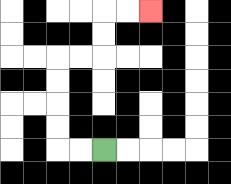{'start': '[4, 6]', 'end': '[6, 0]', 'path_directions': 'L,L,U,U,U,U,R,R,U,U,R,R', 'path_coordinates': '[[4, 6], [3, 6], [2, 6], [2, 5], [2, 4], [2, 3], [2, 2], [3, 2], [4, 2], [4, 1], [4, 0], [5, 0], [6, 0]]'}